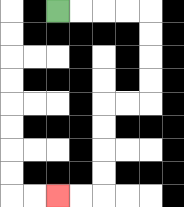{'start': '[2, 0]', 'end': '[2, 8]', 'path_directions': 'R,R,R,R,D,D,D,D,L,L,D,D,D,D,L,L', 'path_coordinates': '[[2, 0], [3, 0], [4, 0], [5, 0], [6, 0], [6, 1], [6, 2], [6, 3], [6, 4], [5, 4], [4, 4], [4, 5], [4, 6], [4, 7], [4, 8], [3, 8], [2, 8]]'}